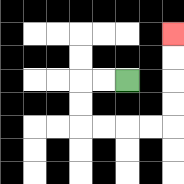{'start': '[5, 3]', 'end': '[7, 1]', 'path_directions': 'L,L,D,D,R,R,R,R,U,U,U,U', 'path_coordinates': '[[5, 3], [4, 3], [3, 3], [3, 4], [3, 5], [4, 5], [5, 5], [6, 5], [7, 5], [7, 4], [7, 3], [7, 2], [7, 1]]'}